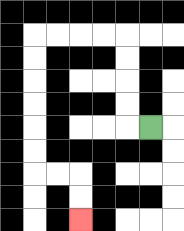{'start': '[6, 5]', 'end': '[3, 9]', 'path_directions': 'L,U,U,U,U,L,L,L,L,D,D,D,D,D,D,R,R,D,D', 'path_coordinates': '[[6, 5], [5, 5], [5, 4], [5, 3], [5, 2], [5, 1], [4, 1], [3, 1], [2, 1], [1, 1], [1, 2], [1, 3], [1, 4], [1, 5], [1, 6], [1, 7], [2, 7], [3, 7], [3, 8], [3, 9]]'}